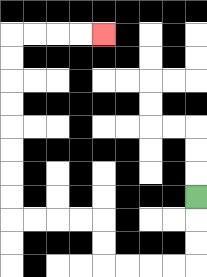{'start': '[8, 8]', 'end': '[4, 1]', 'path_directions': 'D,D,D,L,L,L,L,U,U,L,L,L,L,U,U,U,U,U,U,U,U,R,R,R,R', 'path_coordinates': '[[8, 8], [8, 9], [8, 10], [8, 11], [7, 11], [6, 11], [5, 11], [4, 11], [4, 10], [4, 9], [3, 9], [2, 9], [1, 9], [0, 9], [0, 8], [0, 7], [0, 6], [0, 5], [0, 4], [0, 3], [0, 2], [0, 1], [1, 1], [2, 1], [3, 1], [4, 1]]'}